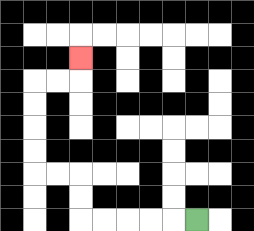{'start': '[8, 9]', 'end': '[3, 2]', 'path_directions': 'L,L,L,L,L,U,U,L,L,U,U,U,U,R,R,U', 'path_coordinates': '[[8, 9], [7, 9], [6, 9], [5, 9], [4, 9], [3, 9], [3, 8], [3, 7], [2, 7], [1, 7], [1, 6], [1, 5], [1, 4], [1, 3], [2, 3], [3, 3], [3, 2]]'}